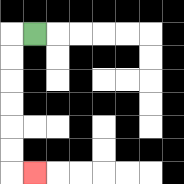{'start': '[1, 1]', 'end': '[1, 7]', 'path_directions': 'L,D,D,D,D,D,D,R', 'path_coordinates': '[[1, 1], [0, 1], [0, 2], [0, 3], [0, 4], [0, 5], [0, 6], [0, 7], [1, 7]]'}